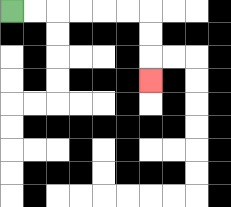{'start': '[0, 0]', 'end': '[6, 3]', 'path_directions': 'R,R,R,R,R,R,D,D,D', 'path_coordinates': '[[0, 0], [1, 0], [2, 0], [3, 0], [4, 0], [5, 0], [6, 0], [6, 1], [6, 2], [6, 3]]'}